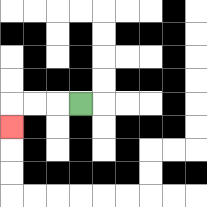{'start': '[3, 4]', 'end': '[0, 5]', 'path_directions': 'L,L,L,D', 'path_coordinates': '[[3, 4], [2, 4], [1, 4], [0, 4], [0, 5]]'}